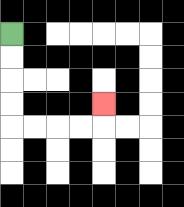{'start': '[0, 1]', 'end': '[4, 4]', 'path_directions': 'D,D,D,D,R,R,R,R,U', 'path_coordinates': '[[0, 1], [0, 2], [0, 3], [0, 4], [0, 5], [1, 5], [2, 5], [3, 5], [4, 5], [4, 4]]'}